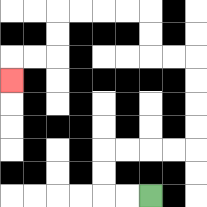{'start': '[6, 8]', 'end': '[0, 3]', 'path_directions': 'L,L,U,U,R,R,R,R,U,U,U,U,L,L,U,U,L,L,L,L,D,D,L,L,D', 'path_coordinates': '[[6, 8], [5, 8], [4, 8], [4, 7], [4, 6], [5, 6], [6, 6], [7, 6], [8, 6], [8, 5], [8, 4], [8, 3], [8, 2], [7, 2], [6, 2], [6, 1], [6, 0], [5, 0], [4, 0], [3, 0], [2, 0], [2, 1], [2, 2], [1, 2], [0, 2], [0, 3]]'}